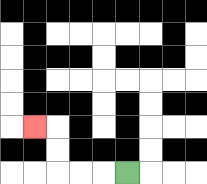{'start': '[5, 7]', 'end': '[1, 5]', 'path_directions': 'L,L,L,U,U,L', 'path_coordinates': '[[5, 7], [4, 7], [3, 7], [2, 7], [2, 6], [2, 5], [1, 5]]'}